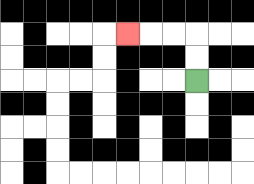{'start': '[8, 3]', 'end': '[5, 1]', 'path_directions': 'U,U,L,L,L', 'path_coordinates': '[[8, 3], [8, 2], [8, 1], [7, 1], [6, 1], [5, 1]]'}